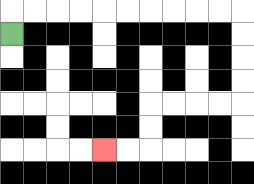{'start': '[0, 1]', 'end': '[4, 6]', 'path_directions': 'U,R,R,R,R,R,R,R,R,R,R,D,D,D,D,L,L,L,L,D,D,L,L', 'path_coordinates': '[[0, 1], [0, 0], [1, 0], [2, 0], [3, 0], [4, 0], [5, 0], [6, 0], [7, 0], [8, 0], [9, 0], [10, 0], [10, 1], [10, 2], [10, 3], [10, 4], [9, 4], [8, 4], [7, 4], [6, 4], [6, 5], [6, 6], [5, 6], [4, 6]]'}